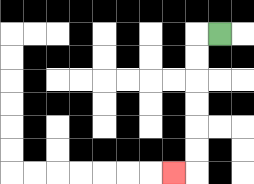{'start': '[9, 1]', 'end': '[7, 7]', 'path_directions': 'L,D,D,D,D,D,D,L', 'path_coordinates': '[[9, 1], [8, 1], [8, 2], [8, 3], [8, 4], [8, 5], [8, 6], [8, 7], [7, 7]]'}